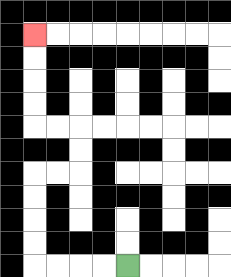{'start': '[5, 11]', 'end': '[1, 1]', 'path_directions': 'L,L,L,L,U,U,U,U,R,R,U,U,L,L,U,U,U,U', 'path_coordinates': '[[5, 11], [4, 11], [3, 11], [2, 11], [1, 11], [1, 10], [1, 9], [1, 8], [1, 7], [2, 7], [3, 7], [3, 6], [3, 5], [2, 5], [1, 5], [1, 4], [1, 3], [1, 2], [1, 1]]'}